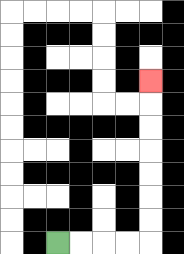{'start': '[2, 10]', 'end': '[6, 3]', 'path_directions': 'R,R,R,R,U,U,U,U,U,U,U', 'path_coordinates': '[[2, 10], [3, 10], [4, 10], [5, 10], [6, 10], [6, 9], [6, 8], [6, 7], [6, 6], [6, 5], [6, 4], [6, 3]]'}